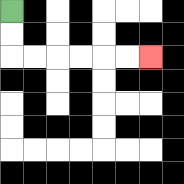{'start': '[0, 0]', 'end': '[6, 2]', 'path_directions': 'D,D,R,R,R,R,R,R', 'path_coordinates': '[[0, 0], [0, 1], [0, 2], [1, 2], [2, 2], [3, 2], [4, 2], [5, 2], [6, 2]]'}